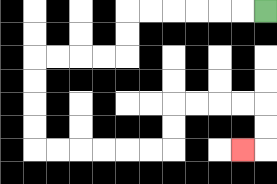{'start': '[11, 0]', 'end': '[10, 6]', 'path_directions': 'L,L,L,L,L,L,D,D,L,L,L,L,D,D,D,D,R,R,R,R,R,R,U,U,R,R,R,R,D,D,L', 'path_coordinates': '[[11, 0], [10, 0], [9, 0], [8, 0], [7, 0], [6, 0], [5, 0], [5, 1], [5, 2], [4, 2], [3, 2], [2, 2], [1, 2], [1, 3], [1, 4], [1, 5], [1, 6], [2, 6], [3, 6], [4, 6], [5, 6], [6, 6], [7, 6], [7, 5], [7, 4], [8, 4], [9, 4], [10, 4], [11, 4], [11, 5], [11, 6], [10, 6]]'}